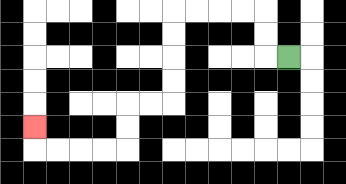{'start': '[12, 2]', 'end': '[1, 5]', 'path_directions': 'L,U,U,L,L,L,L,D,D,D,D,L,L,D,D,L,L,L,L,U', 'path_coordinates': '[[12, 2], [11, 2], [11, 1], [11, 0], [10, 0], [9, 0], [8, 0], [7, 0], [7, 1], [7, 2], [7, 3], [7, 4], [6, 4], [5, 4], [5, 5], [5, 6], [4, 6], [3, 6], [2, 6], [1, 6], [1, 5]]'}